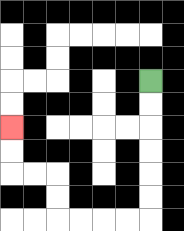{'start': '[6, 3]', 'end': '[0, 5]', 'path_directions': 'D,D,D,D,D,D,L,L,L,L,U,U,L,L,U,U', 'path_coordinates': '[[6, 3], [6, 4], [6, 5], [6, 6], [6, 7], [6, 8], [6, 9], [5, 9], [4, 9], [3, 9], [2, 9], [2, 8], [2, 7], [1, 7], [0, 7], [0, 6], [0, 5]]'}